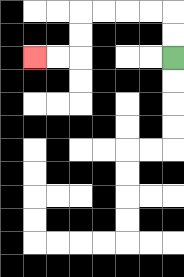{'start': '[7, 2]', 'end': '[1, 2]', 'path_directions': 'U,U,L,L,L,L,D,D,L,L', 'path_coordinates': '[[7, 2], [7, 1], [7, 0], [6, 0], [5, 0], [4, 0], [3, 0], [3, 1], [3, 2], [2, 2], [1, 2]]'}